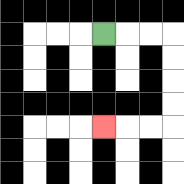{'start': '[4, 1]', 'end': '[4, 5]', 'path_directions': 'R,R,R,D,D,D,D,L,L,L', 'path_coordinates': '[[4, 1], [5, 1], [6, 1], [7, 1], [7, 2], [7, 3], [7, 4], [7, 5], [6, 5], [5, 5], [4, 5]]'}